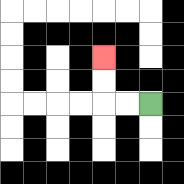{'start': '[6, 4]', 'end': '[4, 2]', 'path_directions': 'L,L,U,U', 'path_coordinates': '[[6, 4], [5, 4], [4, 4], [4, 3], [4, 2]]'}